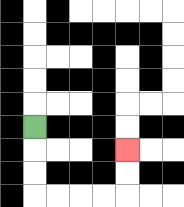{'start': '[1, 5]', 'end': '[5, 6]', 'path_directions': 'D,D,D,R,R,R,R,U,U', 'path_coordinates': '[[1, 5], [1, 6], [1, 7], [1, 8], [2, 8], [3, 8], [4, 8], [5, 8], [5, 7], [5, 6]]'}